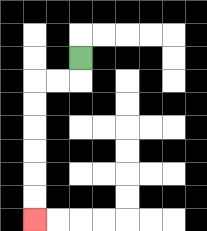{'start': '[3, 2]', 'end': '[1, 9]', 'path_directions': 'D,L,L,D,D,D,D,D,D', 'path_coordinates': '[[3, 2], [3, 3], [2, 3], [1, 3], [1, 4], [1, 5], [1, 6], [1, 7], [1, 8], [1, 9]]'}